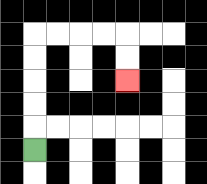{'start': '[1, 6]', 'end': '[5, 3]', 'path_directions': 'U,U,U,U,U,R,R,R,R,D,D', 'path_coordinates': '[[1, 6], [1, 5], [1, 4], [1, 3], [1, 2], [1, 1], [2, 1], [3, 1], [4, 1], [5, 1], [5, 2], [5, 3]]'}